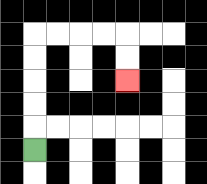{'start': '[1, 6]', 'end': '[5, 3]', 'path_directions': 'U,U,U,U,U,R,R,R,R,D,D', 'path_coordinates': '[[1, 6], [1, 5], [1, 4], [1, 3], [1, 2], [1, 1], [2, 1], [3, 1], [4, 1], [5, 1], [5, 2], [5, 3]]'}